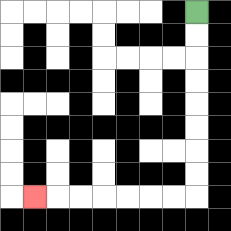{'start': '[8, 0]', 'end': '[1, 8]', 'path_directions': 'D,D,D,D,D,D,D,D,L,L,L,L,L,L,L', 'path_coordinates': '[[8, 0], [8, 1], [8, 2], [8, 3], [8, 4], [8, 5], [8, 6], [8, 7], [8, 8], [7, 8], [6, 8], [5, 8], [4, 8], [3, 8], [2, 8], [1, 8]]'}